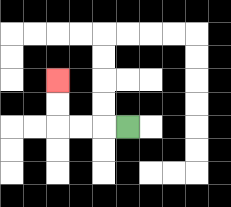{'start': '[5, 5]', 'end': '[2, 3]', 'path_directions': 'L,L,L,U,U', 'path_coordinates': '[[5, 5], [4, 5], [3, 5], [2, 5], [2, 4], [2, 3]]'}